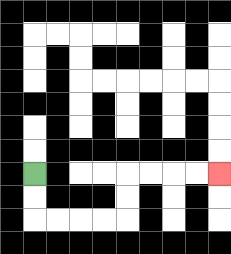{'start': '[1, 7]', 'end': '[9, 7]', 'path_directions': 'D,D,R,R,R,R,U,U,R,R,R,R', 'path_coordinates': '[[1, 7], [1, 8], [1, 9], [2, 9], [3, 9], [4, 9], [5, 9], [5, 8], [5, 7], [6, 7], [7, 7], [8, 7], [9, 7]]'}